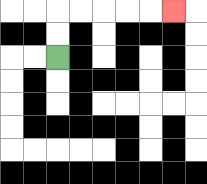{'start': '[2, 2]', 'end': '[7, 0]', 'path_directions': 'U,U,R,R,R,R,R', 'path_coordinates': '[[2, 2], [2, 1], [2, 0], [3, 0], [4, 0], [5, 0], [6, 0], [7, 0]]'}